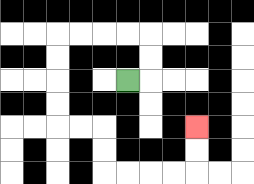{'start': '[5, 3]', 'end': '[8, 5]', 'path_directions': 'R,U,U,L,L,L,L,D,D,D,D,R,R,D,D,R,R,R,R,U,U', 'path_coordinates': '[[5, 3], [6, 3], [6, 2], [6, 1], [5, 1], [4, 1], [3, 1], [2, 1], [2, 2], [2, 3], [2, 4], [2, 5], [3, 5], [4, 5], [4, 6], [4, 7], [5, 7], [6, 7], [7, 7], [8, 7], [8, 6], [8, 5]]'}